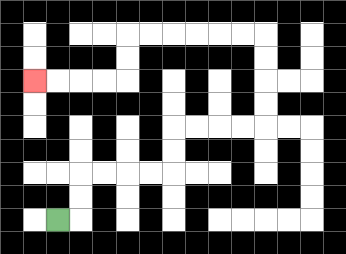{'start': '[2, 9]', 'end': '[1, 3]', 'path_directions': 'R,U,U,R,R,R,R,U,U,R,R,R,R,U,U,U,U,L,L,L,L,L,L,D,D,L,L,L,L', 'path_coordinates': '[[2, 9], [3, 9], [3, 8], [3, 7], [4, 7], [5, 7], [6, 7], [7, 7], [7, 6], [7, 5], [8, 5], [9, 5], [10, 5], [11, 5], [11, 4], [11, 3], [11, 2], [11, 1], [10, 1], [9, 1], [8, 1], [7, 1], [6, 1], [5, 1], [5, 2], [5, 3], [4, 3], [3, 3], [2, 3], [1, 3]]'}